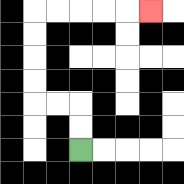{'start': '[3, 6]', 'end': '[6, 0]', 'path_directions': 'U,U,L,L,U,U,U,U,R,R,R,R,R', 'path_coordinates': '[[3, 6], [3, 5], [3, 4], [2, 4], [1, 4], [1, 3], [1, 2], [1, 1], [1, 0], [2, 0], [3, 0], [4, 0], [5, 0], [6, 0]]'}